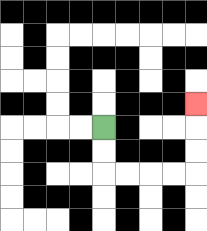{'start': '[4, 5]', 'end': '[8, 4]', 'path_directions': 'D,D,R,R,R,R,U,U,U', 'path_coordinates': '[[4, 5], [4, 6], [4, 7], [5, 7], [6, 7], [7, 7], [8, 7], [8, 6], [8, 5], [8, 4]]'}